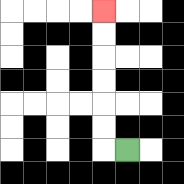{'start': '[5, 6]', 'end': '[4, 0]', 'path_directions': 'L,U,U,U,U,U,U', 'path_coordinates': '[[5, 6], [4, 6], [4, 5], [4, 4], [4, 3], [4, 2], [4, 1], [4, 0]]'}